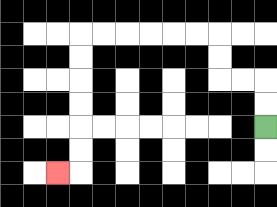{'start': '[11, 5]', 'end': '[2, 7]', 'path_directions': 'U,U,L,L,U,U,L,L,L,L,L,L,D,D,D,D,D,D,L', 'path_coordinates': '[[11, 5], [11, 4], [11, 3], [10, 3], [9, 3], [9, 2], [9, 1], [8, 1], [7, 1], [6, 1], [5, 1], [4, 1], [3, 1], [3, 2], [3, 3], [3, 4], [3, 5], [3, 6], [3, 7], [2, 7]]'}